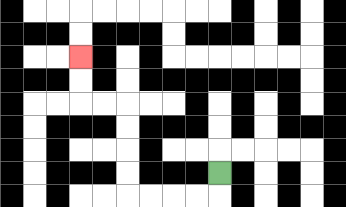{'start': '[9, 7]', 'end': '[3, 2]', 'path_directions': 'D,L,L,L,L,U,U,U,U,L,L,U,U', 'path_coordinates': '[[9, 7], [9, 8], [8, 8], [7, 8], [6, 8], [5, 8], [5, 7], [5, 6], [5, 5], [5, 4], [4, 4], [3, 4], [3, 3], [3, 2]]'}